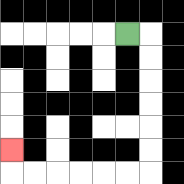{'start': '[5, 1]', 'end': '[0, 6]', 'path_directions': 'R,D,D,D,D,D,D,L,L,L,L,L,L,U', 'path_coordinates': '[[5, 1], [6, 1], [6, 2], [6, 3], [6, 4], [6, 5], [6, 6], [6, 7], [5, 7], [4, 7], [3, 7], [2, 7], [1, 7], [0, 7], [0, 6]]'}